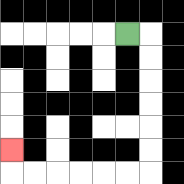{'start': '[5, 1]', 'end': '[0, 6]', 'path_directions': 'R,D,D,D,D,D,D,L,L,L,L,L,L,U', 'path_coordinates': '[[5, 1], [6, 1], [6, 2], [6, 3], [6, 4], [6, 5], [6, 6], [6, 7], [5, 7], [4, 7], [3, 7], [2, 7], [1, 7], [0, 7], [0, 6]]'}